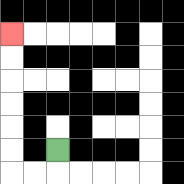{'start': '[2, 6]', 'end': '[0, 1]', 'path_directions': 'D,L,L,U,U,U,U,U,U', 'path_coordinates': '[[2, 6], [2, 7], [1, 7], [0, 7], [0, 6], [0, 5], [0, 4], [0, 3], [0, 2], [0, 1]]'}